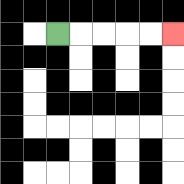{'start': '[2, 1]', 'end': '[7, 1]', 'path_directions': 'R,R,R,R,R', 'path_coordinates': '[[2, 1], [3, 1], [4, 1], [5, 1], [6, 1], [7, 1]]'}